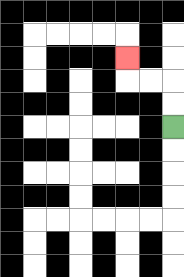{'start': '[7, 5]', 'end': '[5, 2]', 'path_directions': 'U,U,L,L,U', 'path_coordinates': '[[7, 5], [7, 4], [7, 3], [6, 3], [5, 3], [5, 2]]'}